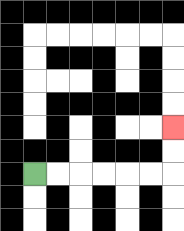{'start': '[1, 7]', 'end': '[7, 5]', 'path_directions': 'R,R,R,R,R,R,U,U', 'path_coordinates': '[[1, 7], [2, 7], [3, 7], [4, 7], [5, 7], [6, 7], [7, 7], [7, 6], [7, 5]]'}